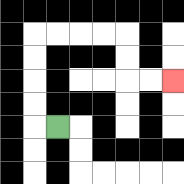{'start': '[2, 5]', 'end': '[7, 3]', 'path_directions': 'L,U,U,U,U,R,R,R,R,D,D,R,R', 'path_coordinates': '[[2, 5], [1, 5], [1, 4], [1, 3], [1, 2], [1, 1], [2, 1], [3, 1], [4, 1], [5, 1], [5, 2], [5, 3], [6, 3], [7, 3]]'}